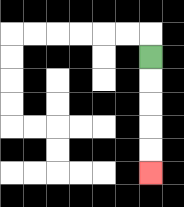{'start': '[6, 2]', 'end': '[6, 7]', 'path_directions': 'D,D,D,D,D', 'path_coordinates': '[[6, 2], [6, 3], [6, 4], [6, 5], [6, 6], [6, 7]]'}